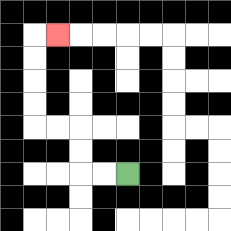{'start': '[5, 7]', 'end': '[2, 1]', 'path_directions': 'L,L,U,U,L,L,U,U,U,U,R', 'path_coordinates': '[[5, 7], [4, 7], [3, 7], [3, 6], [3, 5], [2, 5], [1, 5], [1, 4], [1, 3], [1, 2], [1, 1], [2, 1]]'}